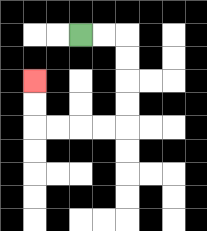{'start': '[3, 1]', 'end': '[1, 3]', 'path_directions': 'R,R,D,D,D,D,L,L,L,L,U,U', 'path_coordinates': '[[3, 1], [4, 1], [5, 1], [5, 2], [5, 3], [5, 4], [5, 5], [4, 5], [3, 5], [2, 5], [1, 5], [1, 4], [1, 3]]'}